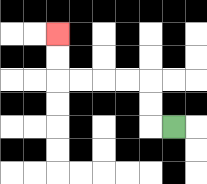{'start': '[7, 5]', 'end': '[2, 1]', 'path_directions': 'L,U,U,L,L,L,L,U,U', 'path_coordinates': '[[7, 5], [6, 5], [6, 4], [6, 3], [5, 3], [4, 3], [3, 3], [2, 3], [2, 2], [2, 1]]'}